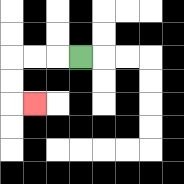{'start': '[3, 2]', 'end': '[1, 4]', 'path_directions': 'L,L,L,D,D,R', 'path_coordinates': '[[3, 2], [2, 2], [1, 2], [0, 2], [0, 3], [0, 4], [1, 4]]'}